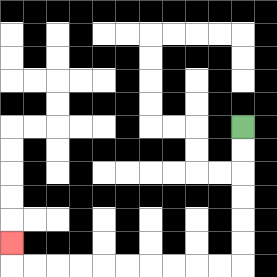{'start': '[10, 5]', 'end': '[0, 10]', 'path_directions': 'D,D,D,D,D,D,L,L,L,L,L,L,L,L,L,L,U', 'path_coordinates': '[[10, 5], [10, 6], [10, 7], [10, 8], [10, 9], [10, 10], [10, 11], [9, 11], [8, 11], [7, 11], [6, 11], [5, 11], [4, 11], [3, 11], [2, 11], [1, 11], [0, 11], [0, 10]]'}